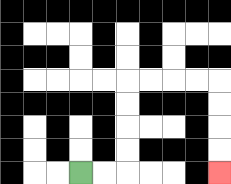{'start': '[3, 7]', 'end': '[9, 7]', 'path_directions': 'R,R,U,U,U,U,R,R,R,R,D,D,D,D', 'path_coordinates': '[[3, 7], [4, 7], [5, 7], [5, 6], [5, 5], [5, 4], [5, 3], [6, 3], [7, 3], [8, 3], [9, 3], [9, 4], [9, 5], [9, 6], [9, 7]]'}